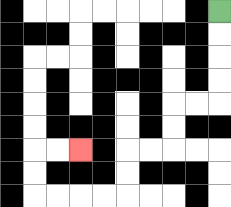{'start': '[9, 0]', 'end': '[3, 6]', 'path_directions': 'D,D,D,D,L,L,D,D,L,L,D,D,L,L,L,L,U,U,R,R', 'path_coordinates': '[[9, 0], [9, 1], [9, 2], [9, 3], [9, 4], [8, 4], [7, 4], [7, 5], [7, 6], [6, 6], [5, 6], [5, 7], [5, 8], [4, 8], [3, 8], [2, 8], [1, 8], [1, 7], [1, 6], [2, 6], [3, 6]]'}